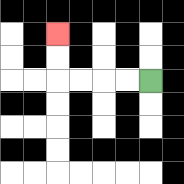{'start': '[6, 3]', 'end': '[2, 1]', 'path_directions': 'L,L,L,L,U,U', 'path_coordinates': '[[6, 3], [5, 3], [4, 3], [3, 3], [2, 3], [2, 2], [2, 1]]'}